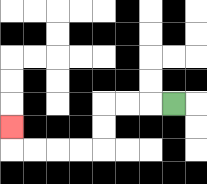{'start': '[7, 4]', 'end': '[0, 5]', 'path_directions': 'L,L,L,D,D,L,L,L,L,U', 'path_coordinates': '[[7, 4], [6, 4], [5, 4], [4, 4], [4, 5], [4, 6], [3, 6], [2, 6], [1, 6], [0, 6], [0, 5]]'}